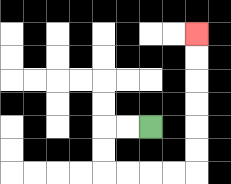{'start': '[6, 5]', 'end': '[8, 1]', 'path_directions': 'L,L,D,D,R,R,R,R,U,U,U,U,U,U', 'path_coordinates': '[[6, 5], [5, 5], [4, 5], [4, 6], [4, 7], [5, 7], [6, 7], [7, 7], [8, 7], [8, 6], [8, 5], [8, 4], [8, 3], [8, 2], [8, 1]]'}